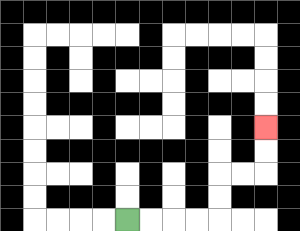{'start': '[5, 9]', 'end': '[11, 5]', 'path_directions': 'R,R,R,R,U,U,R,R,U,U', 'path_coordinates': '[[5, 9], [6, 9], [7, 9], [8, 9], [9, 9], [9, 8], [9, 7], [10, 7], [11, 7], [11, 6], [11, 5]]'}